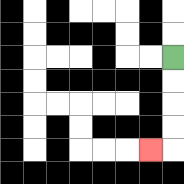{'start': '[7, 2]', 'end': '[6, 6]', 'path_directions': 'D,D,D,D,L', 'path_coordinates': '[[7, 2], [7, 3], [7, 4], [7, 5], [7, 6], [6, 6]]'}